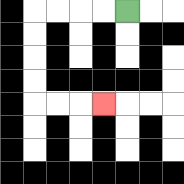{'start': '[5, 0]', 'end': '[4, 4]', 'path_directions': 'L,L,L,L,D,D,D,D,R,R,R', 'path_coordinates': '[[5, 0], [4, 0], [3, 0], [2, 0], [1, 0], [1, 1], [1, 2], [1, 3], [1, 4], [2, 4], [3, 4], [4, 4]]'}